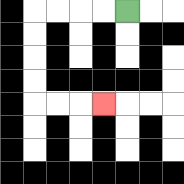{'start': '[5, 0]', 'end': '[4, 4]', 'path_directions': 'L,L,L,L,D,D,D,D,R,R,R', 'path_coordinates': '[[5, 0], [4, 0], [3, 0], [2, 0], [1, 0], [1, 1], [1, 2], [1, 3], [1, 4], [2, 4], [3, 4], [4, 4]]'}